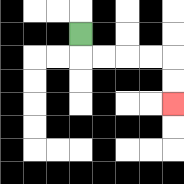{'start': '[3, 1]', 'end': '[7, 4]', 'path_directions': 'D,R,R,R,R,D,D', 'path_coordinates': '[[3, 1], [3, 2], [4, 2], [5, 2], [6, 2], [7, 2], [7, 3], [7, 4]]'}